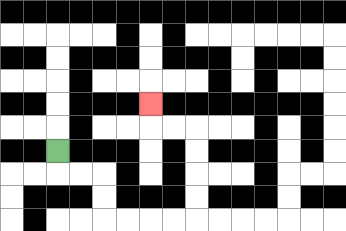{'start': '[2, 6]', 'end': '[6, 4]', 'path_directions': 'D,R,R,D,D,R,R,R,R,U,U,U,U,L,L,U', 'path_coordinates': '[[2, 6], [2, 7], [3, 7], [4, 7], [4, 8], [4, 9], [5, 9], [6, 9], [7, 9], [8, 9], [8, 8], [8, 7], [8, 6], [8, 5], [7, 5], [6, 5], [6, 4]]'}